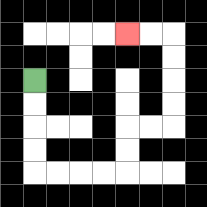{'start': '[1, 3]', 'end': '[5, 1]', 'path_directions': 'D,D,D,D,R,R,R,R,U,U,R,R,U,U,U,U,L,L', 'path_coordinates': '[[1, 3], [1, 4], [1, 5], [1, 6], [1, 7], [2, 7], [3, 7], [4, 7], [5, 7], [5, 6], [5, 5], [6, 5], [7, 5], [7, 4], [7, 3], [7, 2], [7, 1], [6, 1], [5, 1]]'}